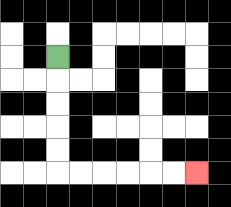{'start': '[2, 2]', 'end': '[8, 7]', 'path_directions': 'D,D,D,D,D,R,R,R,R,R,R', 'path_coordinates': '[[2, 2], [2, 3], [2, 4], [2, 5], [2, 6], [2, 7], [3, 7], [4, 7], [5, 7], [6, 7], [7, 7], [8, 7]]'}